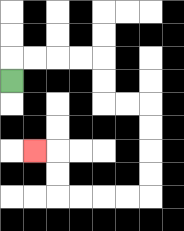{'start': '[0, 3]', 'end': '[1, 6]', 'path_directions': 'U,R,R,R,R,D,D,R,R,D,D,D,D,L,L,L,L,U,U,L', 'path_coordinates': '[[0, 3], [0, 2], [1, 2], [2, 2], [3, 2], [4, 2], [4, 3], [4, 4], [5, 4], [6, 4], [6, 5], [6, 6], [6, 7], [6, 8], [5, 8], [4, 8], [3, 8], [2, 8], [2, 7], [2, 6], [1, 6]]'}